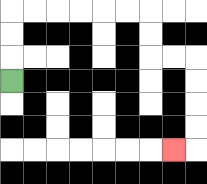{'start': '[0, 3]', 'end': '[7, 6]', 'path_directions': 'U,U,U,R,R,R,R,R,R,D,D,R,R,D,D,D,D,L', 'path_coordinates': '[[0, 3], [0, 2], [0, 1], [0, 0], [1, 0], [2, 0], [3, 0], [4, 0], [5, 0], [6, 0], [6, 1], [6, 2], [7, 2], [8, 2], [8, 3], [8, 4], [8, 5], [8, 6], [7, 6]]'}